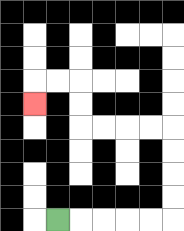{'start': '[2, 9]', 'end': '[1, 4]', 'path_directions': 'R,R,R,R,R,U,U,U,U,L,L,L,L,U,U,L,L,D', 'path_coordinates': '[[2, 9], [3, 9], [4, 9], [5, 9], [6, 9], [7, 9], [7, 8], [7, 7], [7, 6], [7, 5], [6, 5], [5, 5], [4, 5], [3, 5], [3, 4], [3, 3], [2, 3], [1, 3], [1, 4]]'}